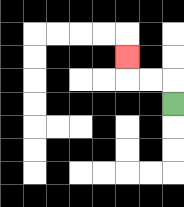{'start': '[7, 4]', 'end': '[5, 2]', 'path_directions': 'U,L,L,U', 'path_coordinates': '[[7, 4], [7, 3], [6, 3], [5, 3], [5, 2]]'}